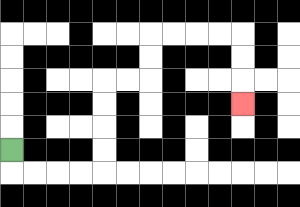{'start': '[0, 6]', 'end': '[10, 4]', 'path_directions': 'D,R,R,R,R,U,U,U,U,R,R,U,U,R,R,R,R,D,D,D', 'path_coordinates': '[[0, 6], [0, 7], [1, 7], [2, 7], [3, 7], [4, 7], [4, 6], [4, 5], [4, 4], [4, 3], [5, 3], [6, 3], [6, 2], [6, 1], [7, 1], [8, 1], [9, 1], [10, 1], [10, 2], [10, 3], [10, 4]]'}